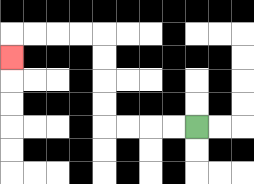{'start': '[8, 5]', 'end': '[0, 2]', 'path_directions': 'L,L,L,L,U,U,U,U,L,L,L,L,D', 'path_coordinates': '[[8, 5], [7, 5], [6, 5], [5, 5], [4, 5], [4, 4], [4, 3], [4, 2], [4, 1], [3, 1], [2, 1], [1, 1], [0, 1], [0, 2]]'}